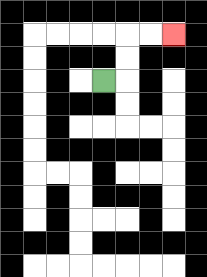{'start': '[4, 3]', 'end': '[7, 1]', 'path_directions': 'R,U,U,R,R', 'path_coordinates': '[[4, 3], [5, 3], [5, 2], [5, 1], [6, 1], [7, 1]]'}